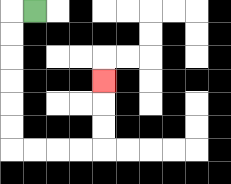{'start': '[1, 0]', 'end': '[4, 3]', 'path_directions': 'L,D,D,D,D,D,D,R,R,R,R,U,U,U', 'path_coordinates': '[[1, 0], [0, 0], [0, 1], [0, 2], [0, 3], [0, 4], [0, 5], [0, 6], [1, 6], [2, 6], [3, 6], [4, 6], [4, 5], [4, 4], [4, 3]]'}